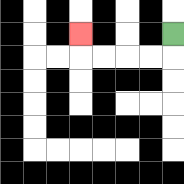{'start': '[7, 1]', 'end': '[3, 1]', 'path_directions': 'D,L,L,L,L,U', 'path_coordinates': '[[7, 1], [7, 2], [6, 2], [5, 2], [4, 2], [3, 2], [3, 1]]'}